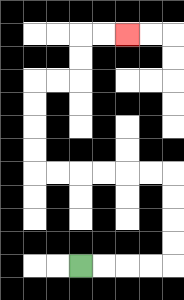{'start': '[3, 11]', 'end': '[5, 1]', 'path_directions': 'R,R,R,R,U,U,U,U,L,L,L,L,L,L,U,U,U,U,R,R,U,U,R,R', 'path_coordinates': '[[3, 11], [4, 11], [5, 11], [6, 11], [7, 11], [7, 10], [7, 9], [7, 8], [7, 7], [6, 7], [5, 7], [4, 7], [3, 7], [2, 7], [1, 7], [1, 6], [1, 5], [1, 4], [1, 3], [2, 3], [3, 3], [3, 2], [3, 1], [4, 1], [5, 1]]'}